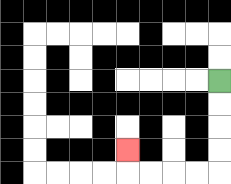{'start': '[9, 3]', 'end': '[5, 6]', 'path_directions': 'D,D,D,D,L,L,L,L,U', 'path_coordinates': '[[9, 3], [9, 4], [9, 5], [9, 6], [9, 7], [8, 7], [7, 7], [6, 7], [5, 7], [5, 6]]'}